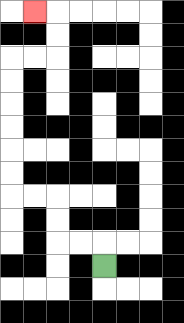{'start': '[4, 11]', 'end': '[1, 0]', 'path_directions': 'U,L,L,U,U,L,L,U,U,U,U,U,U,R,R,U,U,L', 'path_coordinates': '[[4, 11], [4, 10], [3, 10], [2, 10], [2, 9], [2, 8], [1, 8], [0, 8], [0, 7], [0, 6], [0, 5], [0, 4], [0, 3], [0, 2], [1, 2], [2, 2], [2, 1], [2, 0], [1, 0]]'}